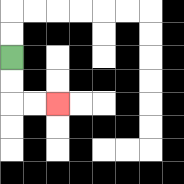{'start': '[0, 2]', 'end': '[2, 4]', 'path_directions': 'D,D,R,R', 'path_coordinates': '[[0, 2], [0, 3], [0, 4], [1, 4], [2, 4]]'}